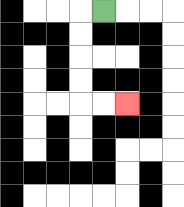{'start': '[4, 0]', 'end': '[5, 4]', 'path_directions': 'L,D,D,D,D,R,R', 'path_coordinates': '[[4, 0], [3, 0], [3, 1], [3, 2], [3, 3], [3, 4], [4, 4], [5, 4]]'}